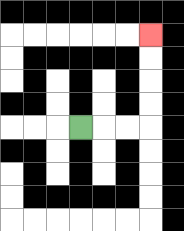{'start': '[3, 5]', 'end': '[6, 1]', 'path_directions': 'R,R,R,U,U,U,U', 'path_coordinates': '[[3, 5], [4, 5], [5, 5], [6, 5], [6, 4], [6, 3], [6, 2], [6, 1]]'}